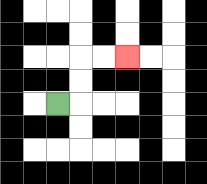{'start': '[2, 4]', 'end': '[5, 2]', 'path_directions': 'R,U,U,R,R', 'path_coordinates': '[[2, 4], [3, 4], [3, 3], [3, 2], [4, 2], [5, 2]]'}